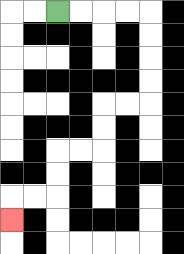{'start': '[2, 0]', 'end': '[0, 9]', 'path_directions': 'R,R,R,R,D,D,D,D,L,L,D,D,L,L,D,D,L,L,D', 'path_coordinates': '[[2, 0], [3, 0], [4, 0], [5, 0], [6, 0], [6, 1], [6, 2], [6, 3], [6, 4], [5, 4], [4, 4], [4, 5], [4, 6], [3, 6], [2, 6], [2, 7], [2, 8], [1, 8], [0, 8], [0, 9]]'}